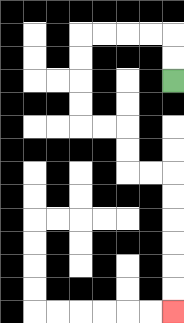{'start': '[7, 3]', 'end': '[7, 13]', 'path_directions': 'U,U,L,L,L,L,D,D,D,D,R,R,D,D,R,R,D,D,D,D,D,D', 'path_coordinates': '[[7, 3], [7, 2], [7, 1], [6, 1], [5, 1], [4, 1], [3, 1], [3, 2], [3, 3], [3, 4], [3, 5], [4, 5], [5, 5], [5, 6], [5, 7], [6, 7], [7, 7], [7, 8], [7, 9], [7, 10], [7, 11], [7, 12], [7, 13]]'}